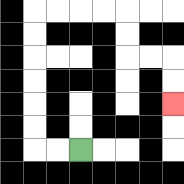{'start': '[3, 6]', 'end': '[7, 4]', 'path_directions': 'L,L,U,U,U,U,U,U,R,R,R,R,D,D,R,R,D,D', 'path_coordinates': '[[3, 6], [2, 6], [1, 6], [1, 5], [1, 4], [1, 3], [1, 2], [1, 1], [1, 0], [2, 0], [3, 0], [4, 0], [5, 0], [5, 1], [5, 2], [6, 2], [7, 2], [7, 3], [7, 4]]'}